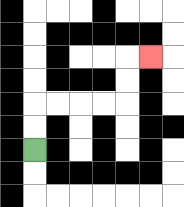{'start': '[1, 6]', 'end': '[6, 2]', 'path_directions': 'U,U,R,R,R,R,U,U,R', 'path_coordinates': '[[1, 6], [1, 5], [1, 4], [2, 4], [3, 4], [4, 4], [5, 4], [5, 3], [5, 2], [6, 2]]'}